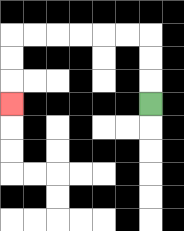{'start': '[6, 4]', 'end': '[0, 4]', 'path_directions': 'U,U,U,L,L,L,L,L,L,D,D,D', 'path_coordinates': '[[6, 4], [6, 3], [6, 2], [6, 1], [5, 1], [4, 1], [3, 1], [2, 1], [1, 1], [0, 1], [0, 2], [0, 3], [0, 4]]'}